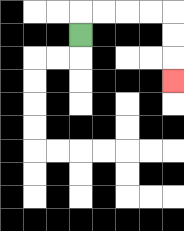{'start': '[3, 1]', 'end': '[7, 3]', 'path_directions': 'U,R,R,R,R,D,D,D', 'path_coordinates': '[[3, 1], [3, 0], [4, 0], [5, 0], [6, 0], [7, 0], [7, 1], [7, 2], [7, 3]]'}